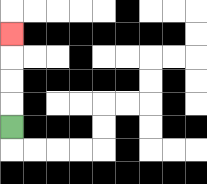{'start': '[0, 5]', 'end': '[0, 1]', 'path_directions': 'U,U,U,U', 'path_coordinates': '[[0, 5], [0, 4], [0, 3], [0, 2], [0, 1]]'}